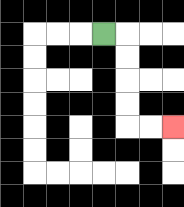{'start': '[4, 1]', 'end': '[7, 5]', 'path_directions': 'R,D,D,D,D,R,R', 'path_coordinates': '[[4, 1], [5, 1], [5, 2], [5, 3], [5, 4], [5, 5], [6, 5], [7, 5]]'}